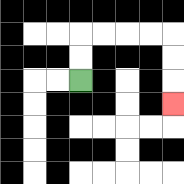{'start': '[3, 3]', 'end': '[7, 4]', 'path_directions': 'U,U,R,R,R,R,D,D,D', 'path_coordinates': '[[3, 3], [3, 2], [3, 1], [4, 1], [5, 1], [6, 1], [7, 1], [7, 2], [7, 3], [7, 4]]'}